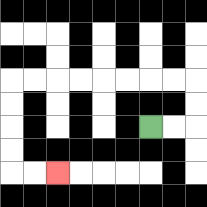{'start': '[6, 5]', 'end': '[2, 7]', 'path_directions': 'R,R,U,U,L,L,L,L,L,L,L,L,D,D,D,D,R,R', 'path_coordinates': '[[6, 5], [7, 5], [8, 5], [8, 4], [8, 3], [7, 3], [6, 3], [5, 3], [4, 3], [3, 3], [2, 3], [1, 3], [0, 3], [0, 4], [0, 5], [0, 6], [0, 7], [1, 7], [2, 7]]'}